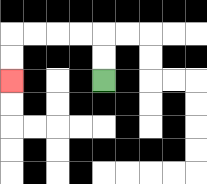{'start': '[4, 3]', 'end': '[0, 3]', 'path_directions': 'U,U,L,L,L,L,D,D', 'path_coordinates': '[[4, 3], [4, 2], [4, 1], [3, 1], [2, 1], [1, 1], [0, 1], [0, 2], [0, 3]]'}